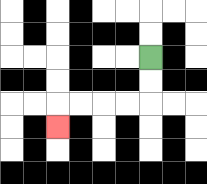{'start': '[6, 2]', 'end': '[2, 5]', 'path_directions': 'D,D,L,L,L,L,D', 'path_coordinates': '[[6, 2], [6, 3], [6, 4], [5, 4], [4, 4], [3, 4], [2, 4], [2, 5]]'}